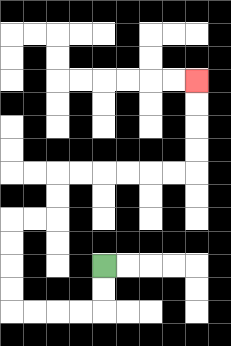{'start': '[4, 11]', 'end': '[8, 3]', 'path_directions': 'D,D,L,L,L,L,U,U,U,U,R,R,U,U,R,R,R,R,R,R,U,U,U,U', 'path_coordinates': '[[4, 11], [4, 12], [4, 13], [3, 13], [2, 13], [1, 13], [0, 13], [0, 12], [0, 11], [0, 10], [0, 9], [1, 9], [2, 9], [2, 8], [2, 7], [3, 7], [4, 7], [5, 7], [6, 7], [7, 7], [8, 7], [8, 6], [8, 5], [8, 4], [8, 3]]'}